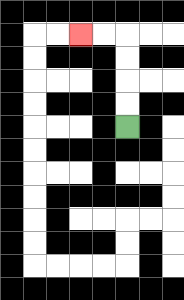{'start': '[5, 5]', 'end': '[3, 1]', 'path_directions': 'U,U,U,U,L,L', 'path_coordinates': '[[5, 5], [5, 4], [5, 3], [5, 2], [5, 1], [4, 1], [3, 1]]'}